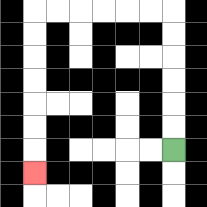{'start': '[7, 6]', 'end': '[1, 7]', 'path_directions': 'U,U,U,U,U,U,L,L,L,L,L,L,D,D,D,D,D,D,D', 'path_coordinates': '[[7, 6], [7, 5], [7, 4], [7, 3], [7, 2], [7, 1], [7, 0], [6, 0], [5, 0], [4, 0], [3, 0], [2, 0], [1, 0], [1, 1], [1, 2], [1, 3], [1, 4], [1, 5], [1, 6], [1, 7]]'}